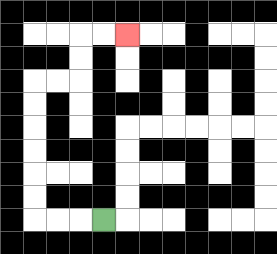{'start': '[4, 9]', 'end': '[5, 1]', 'path_directions': 'L,L,L,U,U,U,U,U,U,R,R,U,U,R,R', 'path_coordinates': '[[4, 9], [3, 9], [2, 9], [1, 9], [1, 8], [1, 7], [1, 6], [1, 5], [1, 4], [1, 3], [2, 3], [3, 3], [3, 2], [3, 1], [4, 1], [5, 1]]'}